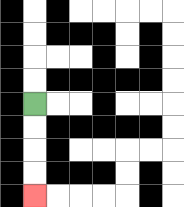{'start': '[1, 4]', 'end': '[1, 8]', 'path_directions': 'D,D,D,D', 'path_coordinates': '[[1, 4], [1, 5], [1, 6], [1, 7], [1, 8]]'}